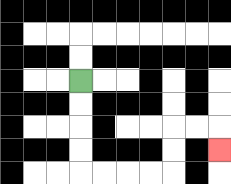{'start': '[3, 3]', 'end': '[9, 6]', 'path_directions': 'D,D,D,D,R,R,R,R,U,U,R,R,D', 'path_coordinates': '[[3, 3], [3, 4], [3, 5], [3, 6], [3, 7], [4, 7], [5, 7], [6, 7], [7, 7], [7, 6], [7, 5], [8, 5], [9, 5], [9, 6]]'}